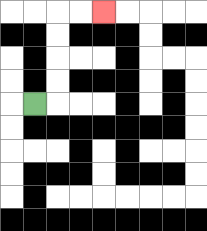{'start': '[1, 4]', 'end': '[4, 0]', 'path_directions': 'R,U,U,U,U,R,R', 'path_coordinates': '[[1, 4], [2, 4], [2, 3], [2, 2], [2, 1], [2, 0], [3, 0], [4, 0]]'}